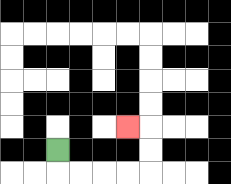{'start': '[2, 6]', 'end': '[5, 5]', 'path_directions': 'D,R,R,R,R,U,U,L', 'path_coordinates': '[[2, 6], [2, 7], [3, 7], [4, 7], [5, 7], [6, 7], [6, 6], [6, 5], [5, 5]]'}